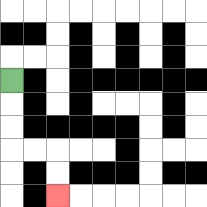{'start': '[0, 3]', 'end': '[2, 8]', 'path_directions': 'D,D,D,R,R,D,D', 'path_coordinates': '[[0, 3], [0, 4], [0, 5], [0, 6], [1, 6], [2, 6], [2, 7], [2, 8]]'}